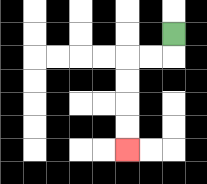{'start': '[7, 1]', 'end': '[5, 6]', 'path_directions': 'D,L,L,D,D,D,D', 'path_coordinates': '[[7, 1], [7, 2], [6, 2], [5, 2], [5, 3], [5, 4], [5, 5], [5, 6]]'}